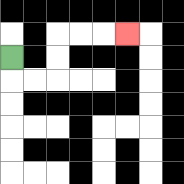{'start': '[0, 2]', 'end': '[5, 1]', 'path_directions': 'D,R,R,U,U,R,R,R', 'path_coordinates': '[[0, 2], [0, 3], [1, 3], [2, 3], [2, 2], [2, 1], [3, 1], [4, 1], [5, 1]]'}